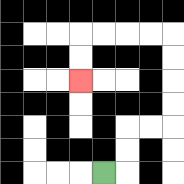{'start': '[4, 7]', 'end': '[3, 3]', 'path_directions': 'R,U,U,R,R,U,U,U,U,L,L,L,L,D,D', 'path_coordinates': '[[4, 7], [5, 7], [5, 6], [5, 5], [6, 5], [7, 5], [7, 4], [7, 3], [7, 2], [7, 1], [6, 1], [5, 1], [4, 1], [3, 1], [3, 2], [3, 3]]'}